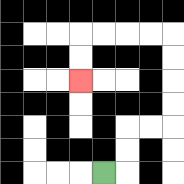{'start': '[4, 7]', 'end': '[3, 3]', 'path_directions': 'R,U,U,R,R,U,U,U,U,L,L,L,L,D,D', 'path_coordinates': '[[4, 7], [5, 7], [5, 6], [5, 5], [6, 5], [7, 5], [7, 4], [7, 3], [7, 2], [7, 1], [6, 1], [5, 1], [4, 1], [3, 1], [3, 2], [3, 3]]'}